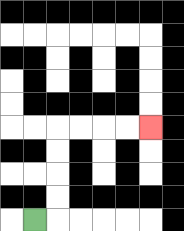{'start': '[1, 9]', 'end': '[6, 5]', 'path_directions': 'R,U,U,U,U,R,R,R,R', 'path_coordinates': '[[1, 9], [2, 9], [2, 8], [2, 7], [2, 6], [2, 5], [3, 5], [4, 5], [5, 5], [6, 5]]'}